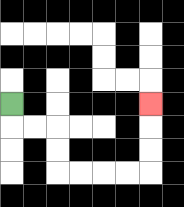{'start': '[0, 4]', 'end': '[6, 4]', 'path_directions': 'D,R,R,D,D,R,R,R,R,U,U,U', 'path_coordinates': '[[0, 4], [0, 5], [1, 5], [2, 5], [2, 6], [2, 7], [3, 7], [4, 7], [5, 7], [6, 7], [6, 6], [6, 5], [6, 4]]'}